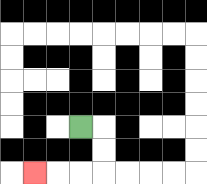{'start': '[3, 5]', 'end': '[1, 7]', 'path_directions': 'R,D,D,L,L,L', 'path_coordinates': '[[3, 5], [4, 5], [4, 6], [4, 7], [3, 7], [2, 7], [1, 7]]'}